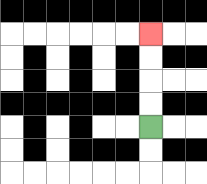{'start': '[6, 5]', 'end': '[6, 1]', 'path_directions': 'U,U,U,U', 'path_coordinates': '[[6, 5], [6, 4], [6, 3], [6, 2], [6, 1]]'}